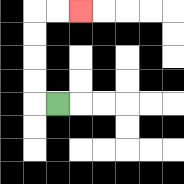{'start': '[2, 4]', 'end': '[3, 0]', 'path_directions': 'L,U,U,U,U,R,R', 'path_coordinates': '[[2, 4], [1, 4], [1, 3], [1, 2], [1, 1], [1, 0], [2, 0], [3, 0]]'}